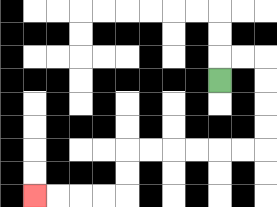{'start': '[9, 3]', 'end': '[1, 8]', 'path_directions': 'U,R,R,D,D,D,D,L,L,L,L,L,L,D,D,L,L,L,L', 'path_coordinates': '[[9, 3], [9, 2], [10, 2], [11, 2], [11, 3], [11, 4], [11, 5], [11, 6], [10, 6], [9, 6], [8, 6], [7, 6], [6, 6], [5, 6], [5, 7], [5, 8], [4, 8], [3, 8], [2, 8], [1, 8]]'}